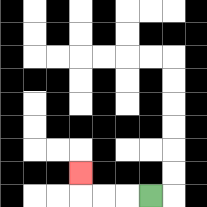{'start': '[6, 8]', 'end': '[3, 7]', 'path_directions': 'L,L,L,U', 'path_coordinates': '[[6, 8], [5, 8], [4, 8], [3, 8], [3, 7]]'}